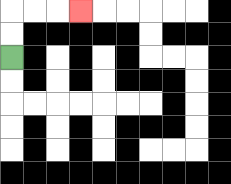{'start': '[0, 2]', 'end': '[3, 0]', 'path_directions': 'U,U,R,R,R', 'path_coordinates': '[[0, 2], [0, 1], [0, 0], [1, 0], [2, 0], [3, 0]]'}